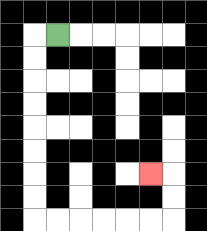{'start': '[2, 1]', 'end': '[6, 7]', 'path_directions': 'L,D,D,D,D,D,D,D,D,R,R,R,R,R,R,U,U,L', 'path_coordinates': '[[2, 1], [1, 1], [1, 2], [1, 3], [1, 4], [1, 5], [1, 6], [1, 7], [1, 8], [1, 9], [2, 9], [3, 9], [4, 9], [5, 9], [6, 9], [7, 9], [7, 8], [7, 7], [6, 7]]'}